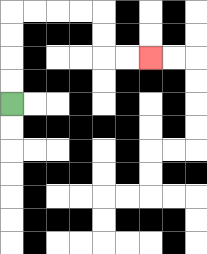{'start': '[0, 4]', 'end': '[6, 2]', 'path_directions': 'U,U,U,U,R,R,R,R,D,D,R,R', 'path_coordinates': '[[0, 4], [0, 3], [0, 2], [0, 1], [0, 0], [1, 0], [2, 0], [3, 0], [4, 0], [4, 1], [4, 2], [5, 2], [6, 2]]'}